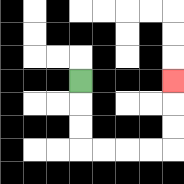{'start': '[3, 3]', 'end': '[7, 3]', 'path_directions': 'D,D,D,R,R,R,R,U,U,U', 'path_coordinates': '[[3, 3], [3, 4], [3, 5], [3, 6], [4, 6], [5, 6], [6, 6], [7, 6], [7, 5], [7, 4], [7, 3]]'}